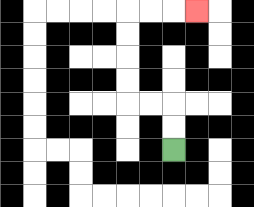{'start': '[7, 6]', 'end': '[8, 0]', 'path_directions': 'U,U,L,L,U,U,U,U,R,R,R', 'path_coordinates': '[[7, 6], [7, 5], [7, 4], [6, 4], [5, 4], [5, 3], [5, 2], [5, 1], [5, 0], [6, 0], [7, 0], [8, 0]]'}